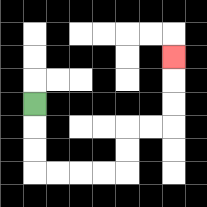{'start': '[1, 4]', 'end': '[7, 2]', 'path_directions': 'D,D,D,R,R,R,R,U,U,R,R,U,U,U', 'path_coordinates': '[[1, 4], [1, 5], [1, 6], [1, 7], [2, 7], [3, 7], [4, 7], [5, 7], [5, 6], [5, 5], [6, 5], [7, 5], [7, 4], [7, 3], [7, 2]]'}